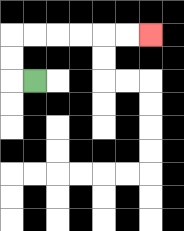{'start': '[1, 3]', 'end': '[6, 1]', 'path_directions': 'L,U,U,R,R,R,R,R,R', 'path_coordinates': '[[1, 3], [0, 3], [0, 2], [0, 1], [1, 1], [2, 1], [3, 1], [4, 1], [5, 1], [6, 1]]'}